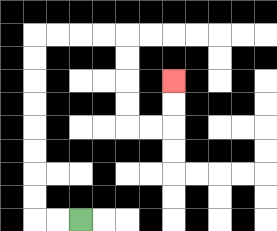{'start': '[3, 9]', 'end': '[7, 3]', 'path_directions': 'L,L,U,U,U,U,U,U,U,U,R,R,R,R,D,D,D,D,R,R,U,U', 'path_coordinates': '[[3, 9], [2, 9], [1, 9], [1, 8], [1, 7], [1, 6], [1, 5], [1, 4], [1, 3], [1, 2], [1, 1], [2, 1], [3, 1], [4, 1], [5, 1], [5, 2], [5, 3], [5, 4], [5, 5], [6, 5], [7, 5], [7, 4], [7, 3]]'}